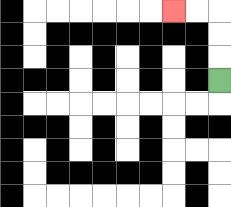{'start': '[9, 3]', 'end': '[7, 0]', 'path_directions': 'U,U,U,L,L', 'path_coordinates': '[[9, 3], [9, 2], [9, 1], [9, 0], [8, 0], [7, 0]]'}